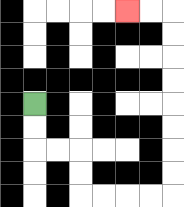{'start': '[1, 4]', 'end': '[5, 0]', 'path_directions': 'D,D,R,R,D,D,R,R,R,R,U,U,U,U,U,U,U,U,L,L', 'path_coordinates': '[[1, 4], [1, 5], [1, 6], [2, 6], [3, 6], [3, 7], [3, 8], [4, 8], [5, 8], [6, 8], [7, 8], [7, 7], [7, 6], [7, 5], [7, 4], [7, 3], [7, 2], [7, 1], [7, 0], [6, 0], [5, 0]]'}